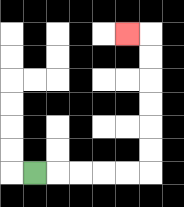{'start': '[1, 7]', 'end': '[5, 1]', 'path_directions': 'R,R,R,R,R,U,U,U,U,U,U,L', 'path_coordinates': '[[1, 7], [2, 7], [3, 7], [4, 7], [5, 7], [6, 7], [6, 6], [6, 5], [6, 4], [6, 3], [6, 2], [6, 1], [5, 1]]'}